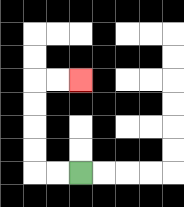{'start': '[3, 7]', 'end': '[3, 3]', 'path_directions': 'L,L,U,U,U,U,R,R', 'path_coordinates': '[[3, 7], [2, 7], [1, 7], [1, 6], [1, 5], [1, 4], [1, 3], [2, 3], [3, 3]]'}